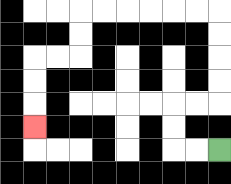{'start': '[9, 6]', 'end': '[1, 5]', 'path_directions': 'L,L,U,U,R,R,U,U,U,U,L,L,L,L,L,L,D,D,L,L,D,D,D', 'path_coordinates': '[[9, 6], [8, 6], [7, 6], [7, 5], [7, 4], [8, 4], [9, 4], [9, 3], [9, 2], [9, 1], [9, 0], [8, 0], [7, 0], [6, 0], [5, 0], [4, 0], [3, 0], [3, 1], [3, 2], [2, 2], [1, 2], [1, 3], [1, 4], [1, 5]]'}